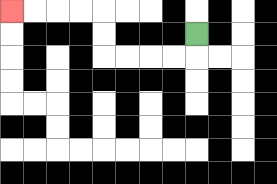{'start': '[8, 1]', 'end': '[0, 0]', 'path_directions': 'D,L,L,L,L,U,U,L,L,L,L', 'path_coordinates': '[[8, 1], [8, 2], [7, 2], [6, 2], [5, 2], [4, 2], [4, 1], [4, 0], [3, 0], [2, 0], [1, 0], [0, 0]]'}